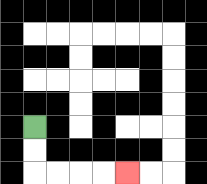{'start': '[1, 5]', 'end': '[5, 7]', 'path_directions': 'D,D,R,R,R,R', 'path_coordinates': '[[1, 5], [1, 6], [1, 7], [2, 7], [3, 7], [4, 7], [5, 7]]'}